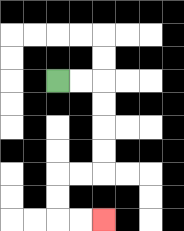{'start': '[2, 3]', 'end': '[4, 9]', 'path_directions': 'R,R,D,D,D,D,L,L,D,D,R,R', 'path_coordinates': '[[2, 3], [3, 3], [4, 3], [4, 4], [4, 5], [4, 6], [4, 7], [3, 7], [2, 7], [2, 8], [2, 9], [3, 9], [4, 9]]'}